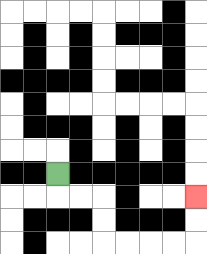{'start': '[2, 7]', 'end': '[8, 8]', 'path_directions': 'D,R,R,D,D,R,R,R,R,U,U', 'path_coordinates': '[[2, 7], [2, 8], [3, 8], [4, 8], [4, 9], [4, 10], [5, 10], [6, 10], [7, 10], [8, 10], [8, 9], [8, 8]]'}